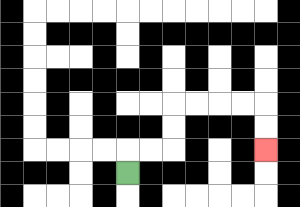{'start': '[5, 7]', 'end': '[11, 6]', 'path_directions': 'U,R,R,U,U,R,R,R,R,D,D', 'path_coordinates': '[[5, 7], [5, 6], [6, 6], [7, 6], [7, 5], [7, 4], [8, 4], [9, 4], [10, 4], [11, 4], [11, 5], [11, 6]]'}